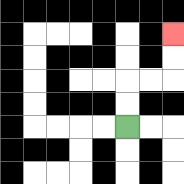{'start': '[5, 5]', 'end': '[7, 1]', 'path_directions': 'U,U,R,R,U,U', 'path_coordinates': '[[5, 5], [5, 4], [5, 3], [6, 3], [7, 3], [7, 2], [7, 1]]'}